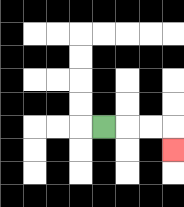{'start': '[4, 5]', 'end': '[7, 6]', 'path_directions': 'R,R,R,D', 'path_coordinates': '[[4, 5], [5, 5], [6, 5], [7, 5], [7, 6]]'}